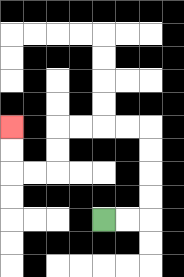{'start': '[4, 9]', 'end': '[0, 5]', 'path_directions': 'R,R,U,U,U,U,L,L,L,L,D,D,L,L,U,U', 'path_coordinates': '[[4, 9], [5, 9], [6, 9], [6, 8], [6, 7], [6, 6], [6, 5], [5, 5], [4, 5], [3, 5], [2, 5], [2, 6], [2, 7], [1, 7], [0, 7], [0, 6], [0, 5]]'}